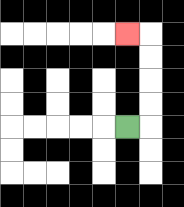{'start': '[5, 5]', 'end': '[5, 1]', 'path_directions': 'R,U,U,U,U,L', 'path_coordinates': '[[5, 5], [6, 5], [6, 4], [6, 3], [6, 2], [6, 1], [5, 1]]'}